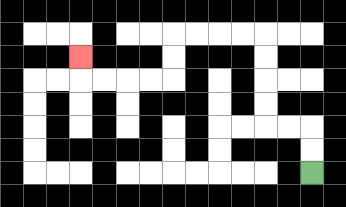{'start': '[13, 7]', 'end': '[3, 2]', 'path_directions': 'U,U,L,L,U,U,U,U,L,L,L,L,D,D,L,L,L,L,U', 'path_coordinates': '[[13, 7], [13, 6], [13, 5], [12, 5], [11, 5], [11, 4], [11, 3], [11, 2], [11, 1], [10, 1], [9, 1], [8, 1], [7, 1], [7, 2], [7, 3], [6, 3], [5, 3], [4, 3], [3, 3], [3, 2]]'}